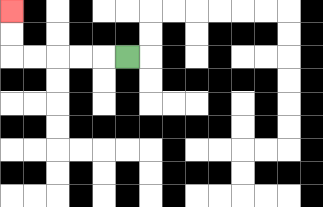{'start': '[5, 2]', 'end': '[0, 0]', 'path_directions': 'L,L,L,L,L,U,U', 'path_coordinates': '[[5, 2], [4, 2], [3, 2], [2, 2], [1, 2], [0, 2], [0, 1], [0, 0]]'}